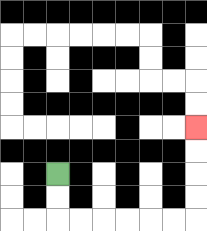{'start': '[2, 7]', 'end': '[8, 5]', 'path_directions': 'D,D,R,R,R,R,R,R,U,U,U,U', 'path_coordinates': '[[2, 7], [2, 8], [2, 9], [3, 9], [4, 9], [5, 9], [6, 9], [7, 9], [8, 9], [8, 8], [8, 7], [8, 6], [8, 5]]'}